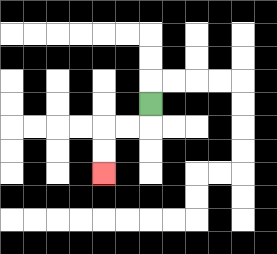{'start': '[6, 4]', 'end': '[4, 7]', 'path_directions': 'D,L,L,D,D', 'path_coordinates': '[[6, 4], [6, 5], [5, 5], [4, 5], [4, 6], [4, 7]]'}